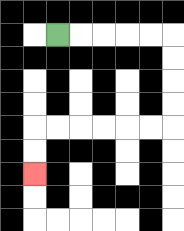{'start': '[2, 1]', 'end': '[1, 7]', 'path_directions': 'R,R,R,R,R,D,D,D,D,L,L,L,L,L,L,D,D', 'path_coordinates': '[[2, 1], [3, 1], [4, 1], [5, 1], [6, 1], [7, 1], [7, 2], [7, 3], [7, 4], [7, 5], [6, 5], [5, 5], [4, 5], [3, 5], [2, 5], [1, 5], [1, 6], [1, 7]]'}